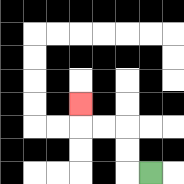{'start': '[6, 7]', 'end': '[3, 4]', 'path_directions': 'L,U,U,L,L,U', 'path_coordinates': '[[6, 7], [5, 7], [5, 6], [5, 5], [4, 5], [3, 5], [3, 4]]'}